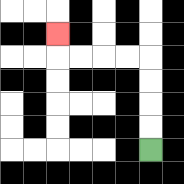{'start': '[6, 6]', 'end': '[2, 1]', 'path_directions': 'U,U,U,U,L,L,L,L,U', 'path_coordinates': '[[6, 6], [6, 5], [6, 4], [6, 3], [6, 2], [5, 2], [4, 2], [3, 2], [2, 2], [2, 1]]'}